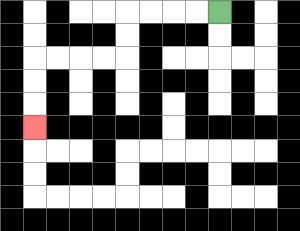{'start': '[9, 0]', 'end': '[1, 5]', 'path_directions': 'L,L,L,L,D,D,L,L,L,L,D,D,D', 'path_coordinates': '[[9, 0], [8, 0], [7, 0], [6, 0], [5, 0], [5, 1], [5, 2], [4, 2], [3, 2], [2, 2], [1, 2], [1, 3], [1, 4], [1, 5]]'}